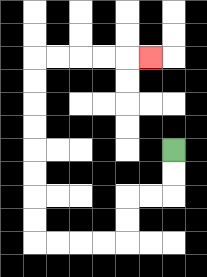{'start': '[7, 6]', 'end': '[6, 2]', 'path_directions': 'D,D,L,L,D,D,L,L,L,L,U,U,U,U,U,U,U,U,R,R,R,R,R', 'path_coordinates': '[[7, 6], [7, 7], [7, 8], [6, 8], [5, 8], [5, 9], [5, 10], [4, 10], [3, 10], [2, 10], [1, 10], [1, 9], [1, 8], [1, 7], [1, 6], [1, 5], [1, 4], [1, 3], [1, 2], [2, 2], [3, 2], [4, 2], [5, 2], [6, 2]]'}